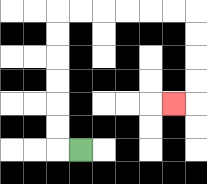{'start': '[3, 6]', 'end': '[7, 4]', 'path_directions': 'L,U,U,U,U,U,U,R,R,R,R,R,R,D,D,D,D,L', 'path_coordinates': '[[3, 6], [2, 6], [2, 5], [2, 4], [2, 3], [2, 2], [2, 1], [2, 0], [3, 0], [4, 0], [5, 0], [6, 0], [7, 0], [8, 0], [8, 1], [8, 2], [8, 3], [8, 4], [7, 4]]'}